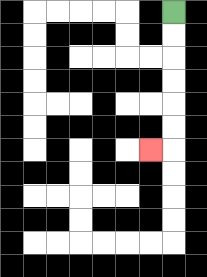{'start': '[7, 0]', 'end': '[6, 6]', 'path_directions': 'D,D,D,D,D,D,L', 'path_coordinates': '[[7, 0], [7, 1], [7, 2], [7, 3], [7, 4], [7, 5], [7, 6], [6, 6]]'}